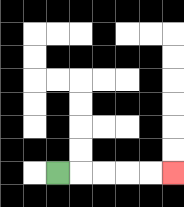{'start': '[2, 7]', 'end': '[7, 7]', 'path_directions': 'R,R,R,R,R', 'path_coordinates': '[[2, 7], [3, 7], [4, 7], [5, 7], [6, 7], [7, 7]]'}